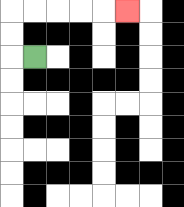{'start': '[1, 2]', 'end': '[5, 0]', 'path_directions': 'L,U,U,R,R,R,R,R', 'path_coordinates': '[[1, 2], [0, 2], [0, 1], [0, 0], [1, 0], [2, 0], [3, 0], [4, 0], [5, 0]]'}